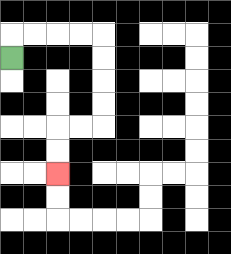{'start': '[0, 2]', 'end': '[2, 7]', 'path_directions': 'U,R,R,R,R,D,D,D,D,L,L,D,D', 'path_coordinates': '[[0, 2], [0, 1], [1, 1], [2, 1], [3, 1], [4, 1], [4, 2], [4, 3], [4, 4], [4, 5], [3, 5], [2, 5], [2, 6], [2, 7]]'}